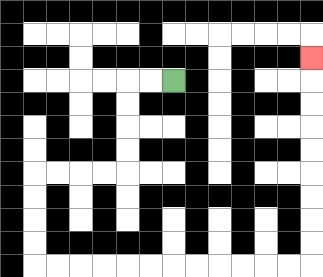{'start': '[7, 3]', 'end': '[13, 2]', 'path_directions': 'L,L,D,D,D,D,L,L,L,L,D,D,D,D,R,R,R,R,R,R,R,R,R,R,R,R,U,U,U,U,U,U,U,U,U', 'path_coordinates': '[[7, 3], [6, 3], [5, 3], [5, 4], [5, 5], [5, 6], [5, 7], [4, 7], [3, 7], [2, 7], [1, 7], [1, 8], [1, 9], [1, 10], [1, 11], [2, 11], [3, 11], [4, 11], [5, 11], [6, 11], [7, 11], [8, 11], [9, 11], [10, 11], [11, 11], [12, 11], [13, 11], [13, 10], [13, 9], [13, 8], [13, 7], [13, 6], [13, 5], [13, 4], [13, 3], [13, 2]]'}